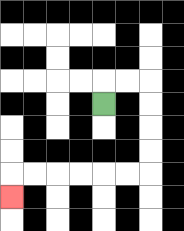{'start': '[4, 4]', 'end': '[0, 8]', 'path_directions': 'U,R,R,D,D,D,D,L,L,L,L,L,L,D', 'path_coordinates': '[[4, 4], [4, 3], [5, 3], [6, 3], [6, 4], [6, 5], [6, 6], [6, 7], [5, 7], [4, 7], [3, 7], [2, 7], [1, 7], [0, 7], [0, 8]]'}